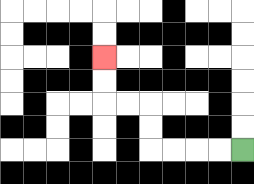{'start': '[10, 6]', 'end': '[4, 2]', 'path_directions': 'L,L,L,L,U,U,L,L,U,U', 'path_coordinates': '[[10, 6], [9, 6], [8, 6], [7, 6], [6, 6], [6, 5], [6, 4], [5, 4], [4, 4], [4, 3], [4, 2]]'}